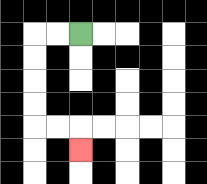{'start': '[3, 1]', 'end': '[3, 6]', 'path_directions': 'L,L,D,D,D,D,R,R,D', 'path_coordinates': '[[3, 1], [2, 1], [1, 1], [1, 2], [1, 3], [1, 4], [1, 5], [2, 5], [3, 5], [3, 6]]'}